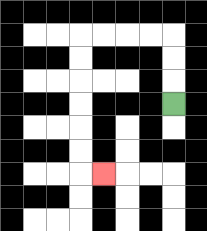{'start': '[7, 4]', 'end': '[4, 7]', 'path_directions': 'U,U,U,L,L,L,L,D,D,D,D,D,D,R', 'path_coordinates': '[[7, 4], [7, 3], [7, 2], [7, 1], [6, 1], [5, 1], [4, 1], [3, 1], [3, 2], [3, 3], [3, 4], [3, 5], [3, 6], [3, 7], [4, 7]]'}